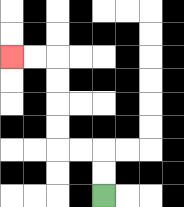{'start': '[4, 8]', 'end': '[0, 2]', 'path_directions': 'U,U,L,L,U,U,U,U,L,L', 'path_coordinates': '[[4, 8], [4, 7], [4, 6], [3, 6], [2, 6], [2, 5], [2, 4], [2, 3], [2, 2], [1, 2], [0, 2]]'}